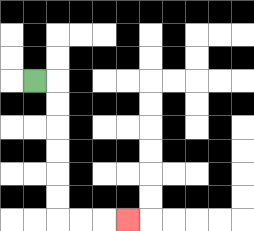{'start': '[1, 3]', 'end': '[5, 9]', 'path_directions': 'R,D,D,D,D,D,D,R,R,R', 'path_coordinates': '[[1, 3], [2, 3], [2, 4], [2, 5], [2, 6], [2, 7], [2, 8], [2, 9], [3, 9], [4, 9], [5, 9]]'}